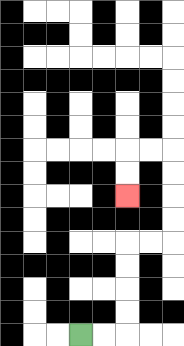{'start': '[3, 14]', 'end': '[5, 8]', 'path_directions': 'R,R,U,U,U,U,R,R,U,U,U,U,L,L,D,D', 'path_coordinates': '[[3, 14], [4, 14], [5, 14], [5, 13], [5, 12], [5, 11], [5, 10], [6, 10], [7, 10], [7, 9], [7, 8], [7, 7], [7, 6], [6, 6], [5, 6], [5, 7], [5, 8]]'}